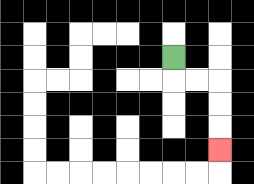{'start': '[7, 2]', 'end': '[9, 6]', 'path_directions': 'D,R,R,D,D,D', 'path_coordinates': '[[7, 2], [7, 3], [8, 3], [9, 3], [9, 4], [9, 5], [9, 6]]'}